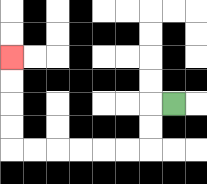{'start': '[7, 4]', 'end': '[0, 2]', 'path_directions': 'L,D,D,L,L,L,L,L,L,U,U,U,U', 'path_coordinates': '[[7, 4], [6, 4], [6, 5], [6, 6], [5, 6], [4, 6], [3, 6], [2, 6], [1, 6], [0, 6], [0, 5], [0, 4], [0, 3], [0, 2]]'}